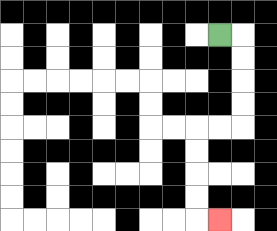{'start': '[9, 1]', 'end': '[9, 9]', 'path_directions': 'R,D,D,D,D,L,L,D,D,D,D,R', 'path_coordinates': '[[9, 1], [10, 1], [10, 2], [10, 3], [10, 4], [10, 5], [9, 5], [8, 5], [8, 6], [8, 7], [8, 8], [8, 9], [9, 9]]'}